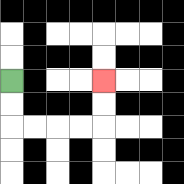{'start': '[0, 3]', 'end': '[4, 3]', 'path_directions': 'D,D,R,R,R,R,U,U', 'path_coordinates': '[[0, 3], [0, 4], [0, 5], [1, 5], [2, 5], [3, 5], [4, 5], [4, 4], [4, 3]]'}